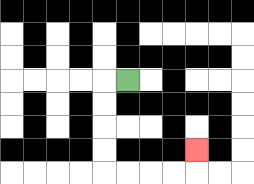{'start': '[5, 3]', 'end': '[8, 6]', 'path_directions': 'L,D,D,D,D,R,R,R,R,U', 'path_coordinates': '[[5, 3], [4, 3], [4, 4], [4, 5], [4, 6], [4, 7], [5, 7], [6, 7], [7, 7], [8, 7], [8, 6]]'}